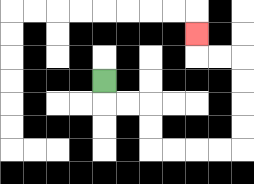{'start': '[4, 3]', 'end': '[8, 1]', 'path_directions': 'D,R,R,D,D,R,R,R,R,U,U,U,U,L,L,U', 'path_coordinates': '[[4, 3], [4, 4], [5, 4], [6, 4], [6, 5], [6, 6], [7, 6], [8, 6], [9, 6], [10, 6], [10, 5], [10, 4], [10, 3], [10, 2], [9, 2], [8, 2], [8, 1]]'}